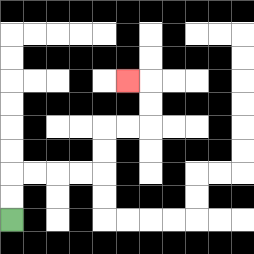{'start': '[0, 9]', 'end': '[5, 3]', 'path_directions': 'U,U,R,R,R,R,U,U,R,R,U,U,L', 'path_coordinates': '[[0, 9], [0, 8], [0, 7], [1, 7], [2, 7], [3, 7], [4, 7], [4, 6], [4, 5], [5, 5], [6, 5], [6, 4], [6, 3], [5, 3]]'}